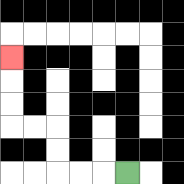{'start': '[5, 7]', 'end': '[0, 2]', 'path_directions': 'L,L,L,U,U,L,L,U,U,U', 'path_coordinates': '[[5, 7], [4, 7], [3, 7], [2, 7], [2, 6], [2, 5], [1, 5], [0, 5], [0, 4], [0, 3], [0, 2]]'}